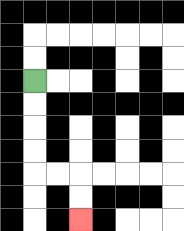{'start': '[1, 3]', 'end': '[3, 9]', 'path_directions': 'D,D,D,D,R,R,D,D', 'path_coordinates': '[[1, 3], [1, 4], [1, 5], [1, 6], [1, 7], [2, 7], [3, 7], [3, 8], [3, 9]]'}